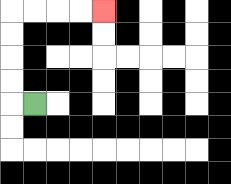{'start': '[1, 4]', 'end': '[4, 0]', 'path_directions': 'L,U,U,U,U,R,R,R,R', 'path_coordinates': '[[1, 4], [0, 4], [0, 3], [0, 2], [0, 1], [0, 0], [1, 0], [2, 0], [3, 0], [4, 0]]'}